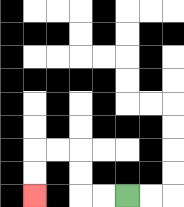{'start': '[5, 8]', 'end': '[1, 8]', 'path_directions': 'L,L,U,U,L,L,D,D', 'path_coordinates': '[[5, 8], [4, 8], [3, 8], [3, 7], [3, 6], [2, 6], [1, 6], [1, 7], [1, 8]]'}